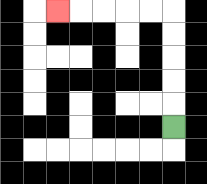{'start': '[7, 5]', 'end': '[2, 0]', 'path_directions': 'U,U,U,U,U,L,L,L,L,L', 'path_coordinates': '[[7, 5], [7, 4], [7, 3], [7, 2], [7, 1], [7, 0], [6, 0], [5, 0], [4, 0], [3, 0], [2, 0]]'}